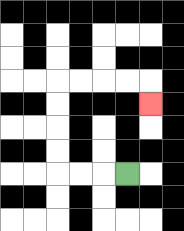{'start': '[5, 7]', 'end': '[6, 4]', 'path_directions': 'L,L,L,U,U,U,U,R,R,R,R,D', 'path_coordinates': '[[5, 7], [4, 7], [3, 7], [2, 7], [2, 6], [2, 5], [2, 4], [2, 3], [3, 3], [4, 3], [5, 3], [6, 3], [6, 4]]'}